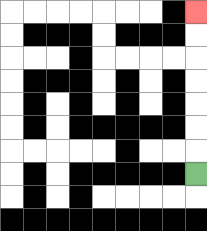{'start': '[8, 7]', 'end': '[8, 0]', 'path_directions': 'U,U,U,U,U,U,U', 'path_coordinates': '[[8, 7], [8, 6], [8, 5], [8, 4], [8, 3], [8, 2], [8, 1], [8, 0]]'}